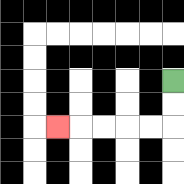{'start': '[7, 3]', 'end': '[2, 5]', 'path_directions': 'D,D,L,L,L,L,L', 'path_coordinates': '[[7, 3], [7, 4], [7, 5], [6, 5], [5, 5], [4, 5], [3, 5], [2, 5]]'}